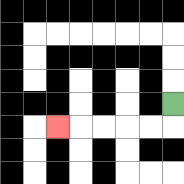{'start': '[7, 4]', 'end': '[2, 5]', 'path_directions': 'D,L,L,L,L,L', 'path_coordinates': '[[7, 4], [7, 5], [6, 5], [5, 5], [4, 5], [3, 5], [2, 5]]'}